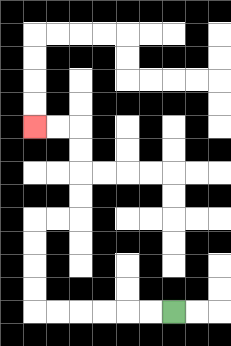{'start': '[7, 13]', 'end': '[1, 5]', 'path_directions': 'L,L,L,L,L,L,U,U,U,U,R,R,U,U,U,U,L,L', 'path_coordinates': '[[7, 13], [6, 13], [5, 13], [4, 13], [3, 13], [2, 13], [1, 13], [1, 12], [1, 11], [1, 10], [1, 9], [2, 9], [3, 9], [3, 8], [3, 7], [3, 6], [3, 5], [2, 5], [1, 5]]'}